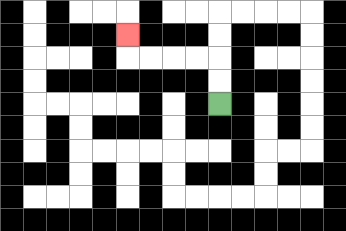{'start': '[9, 4]', 'end': '[5, 1]', 'path_directions': 'U,U,L,L,L,L,U', 'path_coordinates': '[[9, 4], [9, 3], [9, 2], [8, 2], [7, 2], [6, 2], [5, 2], [5, 1]]'}